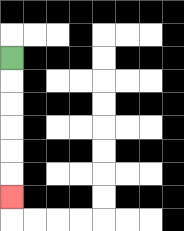{'start': '[0, 2]', 'end': '[0, 8]', 'path_directions': 'D,D,D,D,D,D', 'path_coordinates': '[[0, 2], [0, 3], [0, 4], [0, 5], [0, 6], [0, 7], [0, 8]]'}